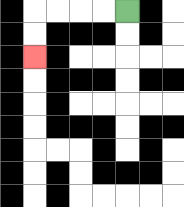{'start': '[5, 0]', 'end': '[1, 2]', 'path_directions': 'L,L,L,L,D,D', 'path_coordinates': '[[5, 0], [4, 0], [3, 0], [2, 0], [1, 0], [1, 1], [1, 2]]'}